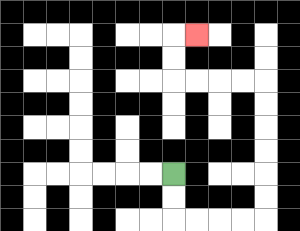{'start': '[7, 7]', 'end': '[8, 1]', 'path_directions': 'D,D,R,R,R,R,U,U,U,U,U,U,L,L,L,L,U,U,R', 'path_coordinates': '[[7, 7], [7, 8], [7, 9], [8, 9], [9, 9], [10, 9], [11, 9], [11, 8], [11, 7], [11, 6], [11, 5], [11, 4], [11, 3], [10, 3], [9, 3], [8, 3], [7, 3], [7, 2], [7, 1], [8, 1]]'}